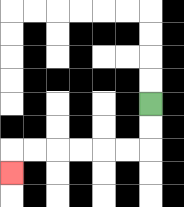{'start': '[6, 4]', 'end': '[0, 7]', 'path_directions': 'D,D,L,L,L,L,L,L,D', 'path_coordinates': '[[6, 4], [6, 5], [6, 6], [5, 6], [4, 6], [3, 6], [2, 6], [1, 6], [0, 6], [0, 7]]'}